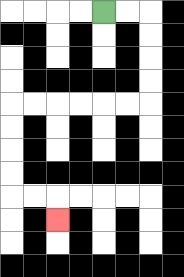{'start': '[4, 0]', 'end': '[2, 9]', 'path_directions': 'R,R,D,D,D,D,L,L,L,L,L,L,D,D,D,D,R,R,D', 'path_coordinates': '[[4, 0], [5, 0], [6, 0], [6, 1], [6, 2], [6, 3], [6, 4], [5, 4], [4, 4], [3, 4], [2, 4], [1, 4], [0, 4], [0, 5], [0, 6], [0, 7], [0, 8], [1, 8], [2, 8], [2, 9]]'}